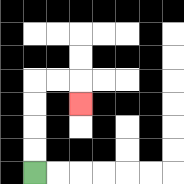{'start': '[1, 7]', 'end': '[3, 4]', 'path_directions': 'U,U,U,U,R,R,D', 'path_coordinates': '[[1, 7], [1, 6], [1, 5], [1, 4], [1, 3], [2, 3], [3, 3], [3, 4]]'}